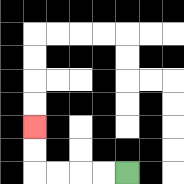{'start': '[5, 7]', 'end': '[1, 5]', 'path_directions': 'L,L,L,L,U,U', 'path_coordinates': '[[5, 7], [4, 7], [3, 7], [2, 7], [1, 7], [1, 6], [1, 5]]'}